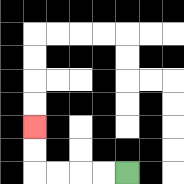{'start': '[5, 7]', 'end': '[1, 5]', 'path_directions': 'L,L,L,L,U,U', 'path_coordinates': '[[5, 7], [4, 7], [3, 7], [2, 7], [1, 7], [1, 6], [1, 5]]'}